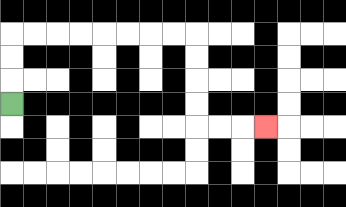{'start': '[0, 4]', 'end': '[11, 5]', 'path_directions': 'U,U,U,R,R,R,R,R,R,R,R,D,D,D,D,R,R,R', 'path_coordinates': '[[0, 4], [0, 3], [0, 2], [0, 1], [1, 1], [2, 1], [3, 1], [4, 1], [5, 1], [6, 1], [7, 1], [8, 1], [8, 2], [8, 3], [8, 4], [8, 5], [9, 5], [10, 5], [11, 5]]'}